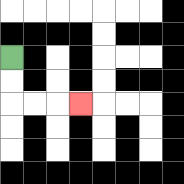{'start': '[0, 2]', 'end': '[3, 4]', 'path_directions': 'D,D,R,R,R', 'path_coordinates': '[[0, 2], [0, 3], [0, 4], [1, 4], [2, 4], [3, 4]]'}